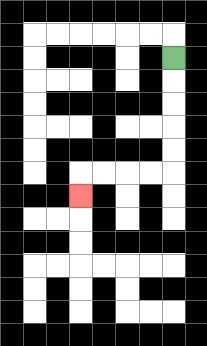{'start': '[7, 2]', 'end': '[3, 8]', 'path_directions': 'D,D,D,D,D,L,L,L,L,D', 'path_coordinates': '[[7, 2], [7, 3], [7, 4], [7, 5], [7, 6], [7, 7], [6, 7], [5, 7], [4, 7], [3, 7], [3, 8]]'}